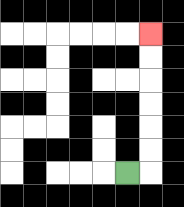{'start': '[5, 7]', 'end': '[6, 1]', 'path_directions': 'R,U,U,U,U,U,U', 'path_coordinates': '[[5, 7], [6, 7], [6, 6], [6, 5], [6, 4], [6, 3], [6, 2], [6, 1]]'}